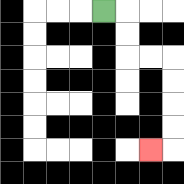{'start': '[4, 0]', 'end': '[6, 6]', 'path_directions': 'R,D,D,R,R,D,D,D,D,L', 'path_coordinates': '[[4, 0], [5, 0], [5, 1], [5, 2], [6, 2], [7, 2], [7, 3], [7, 4], [7, 5], [7, 6], [6, 6]]'}